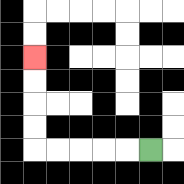{'start': '[6, 6]', 'end': '[1, 2]', 'path_directions': 'L,L,L,L,L,U,U,U,U', 'path_coordinates': '[[6, 6], [5, 6], [4, 6], [3, 6], [2, 6], [1, 6], [1, 5], [1, 4], [1, 3], [1, 2]]'}